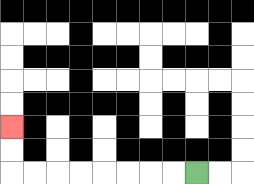{'start': '[8, 7]', 'end': '[0, 5]', 'path_directions': 'L,L,L,L,L,L,L,L,U,U', 'path_coordinates': '[[8, 7], [7, 7], [6, 7], [5, 7], [4, 7], [3, 7], [2, 7], [1, 7], [0, 7], [0, 6], [0, 5]]'}